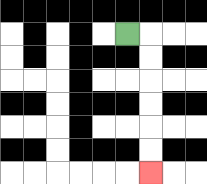{'start': '[5, 1]', 'end': '[6, 7]', 'path_directions': 'R,D,D,D,D,D,D', 'path_coordinates': '[[5, 1], [6, 1], [6, 2], [6, 3], [6, 4], [6, 5], [6, 6], [6, 7]]'}